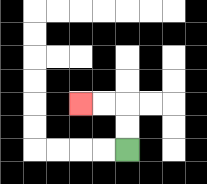{'start': '[5, 6]', 'end': '[3, 4]', 'path_directions': 'U,U,L,L', 'path_coordinates': '[[5, 6], [5, 5], [5, 4], [4, 4], [3, 4]]'}